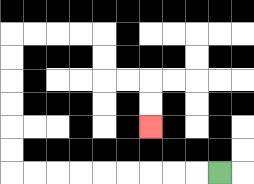{'start': '[9, 7]', 'end': '[6, 5]', 'path_directions': 'L,L,L,L,L,L,L,L,L,U,U,U,U,U,U,R,R,R,R,D,D,R,R,D,D', 'path_coordinates': '[[9, 7], [8, 7], [7, 7], [6, 7], [5, 7], [4, 7], [3, 7], [2, 7], [1, 7], [0, 7], [0, 6], [0, 5], [0, 4], [0, 3], [0, 2], [0, 1], [1, 1], [2, 1], [3, 1], [4, 1], [4, 2], [4, 3], [5, 3], [6, 3], [6, 4], [6, 5]]'}